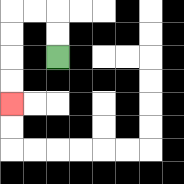{'start': '[2, 2]', 'end': '[0, 4]', 'path_directions': 'U,U,L,L,D,D,D,D', 'path_coordinates': '[[2, 2], [2, 1], [2, 0], [1, 0], [0, 0], [0, 1], [0, 2], [0, 3], [0, 4]]'}